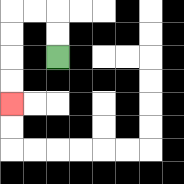{'start': '[2, 2]', 'end': '[0, 4]', 'path_directions': 'U,U,L,L,D,D,D,D', 'path_coordinates': '[[2, 2], [2, 1], [2, 0], [1, 0], [0, 0], [0, 1], [0, 2], [0, 3], [0, 4]]'}